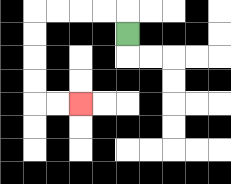{'start': '[5, 1]', 'end': '[3, 4]', 'path_directions': 'U,L,L,L,L,D,D,D,D,R,R', 'path_coordinates': '[[5, 1], [5, 0], [4, 0], [3, 0], [2, 0], [1, 0], [1, 1], [1, 2], [1, 3], [1, 4], [2, 4], [3, 4]]'}